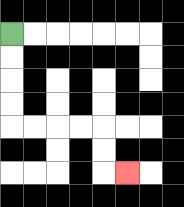{'start': '[0, 1]', 'end': '[5, 7]', 'path_directions': 'D,D,D,D,R,R,R,R,D,D,R', 'path_coordinates': '[[0, 1], [0, 2], [0, 3], [0, 4], [0, 5], [1, 5], [2, 5], [3, 5], [4, 5], [4, 6], [4, 7], [5, 7]]'}